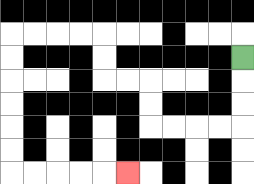{'start': '[10, 2]', 'end': '[5, 7]', 'path_directions': 'D,D,D,L,L,L,L,U,U,L,L,U,U,L,L,L,L,D,D,D,D,D,D,R,R,R,R,R', 'path_coordinates': '[[10, 2], [10, 3], [10, 4], [10, 5], [9, 5], [8, 5], [7, 5], [6, 5], [6, 4], [6, 3], [5, 3], [4, 3], [4, 2], [4, 1], [3, 1], [2, 1], [1, 1], [0, 1], [0, 2], [0, 3], [0, 4], [0, 5], [0, 6], [0, 7], [1, 7], [2, 7], [3, 7], [4, 7], [5, 7]]'}